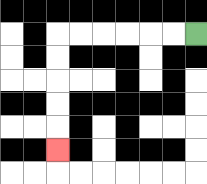{'start': '[8, 1]', 'end': '[2, 6]', 'path_directions': 'L,L,L,L,L,L,D,D,D,D,D', 'path_coordinates': '[[8, 1], [7, 1], [6, 1], [5, 1], [4, 1], [3, 1], [2, 1], [2, 2], [2, 3], [2, 4], [2, 5], [2, 6]]'}